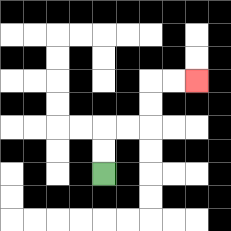{'start': '[4, 7]', 'end': '[8, 3]', 'path_directions': 'U,U,R,R,U,U,R,R', 'path_coordinates': '[[4, 7], [4, 6], [4, 5], [5, 5], [6, 5], [6, 4], [6, 3], [7, 3], [8, 3]]'}